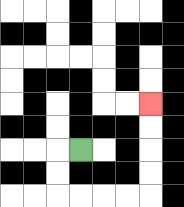{'start': '[3, 6]', 'end': '[6, 4]', 'path_directions': 'L,D,D,R,R,R,R,U,U,U,U', 'path_coordinates': '[[3, 6], [2, 6], [2, 7], [2, 8], [3, 8], [4, 8], [5, 8], [6, 8], [6, 7], [6, 6], [6, 5], [6, 4]]'}